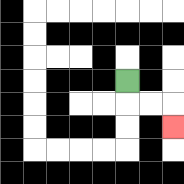{'start': '[5, 3]', 'end': '[7, 5]', 'path_directions': 'D,R,R,D', 'path_coordinates': '[[5, 3], [5, 4], [6, 4], [7, 4], [7, 5]]'}